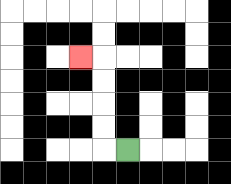{'start': '[5, 6]', 'end': '[3, 2]', 'path_directions': 'L,U,U,U,U,L', 'path_coordinates': '[[5, 6], [4, 6], [4, 5], [4, 4], [4, 3], [4, 2], [3, 2]]'}